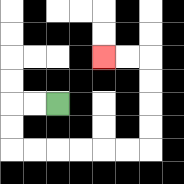{'start': '[2, 4]', 'end': '[4, 2]', 'path_directions': 'L,L,D,D,R,R,R,R,R,R,U,U,U,U,L,L', 'path_coordinates': '[[2, 4], [1, 4], [0, 4], [0, 5], [0, 6], [1, 6], [2, 6], [3, 6], [4, 6], [5, 6], [6, 6], [6, 5], [6, 4], [6, 3], [6, 2], [5, 2], [4, 2]]'}